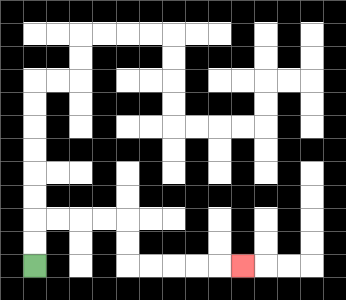{'start': '[1, 11]', 'end': '[10, 11]', 'path_directions': 'U,U,R,R,R,R,D,D,R,R,R,R,R', 'path_coordinates': '[[1, 11], [1, 10], [1, 9], [2, 9], [3, 9], [4, 9], [5, 9], [5, 10], [5, 11], [6, 11], [7, 11], [8, 11], [9, 11], [10, 11]]'}